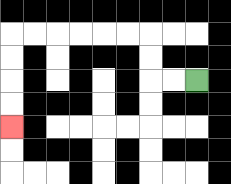{'start': '[8, 3]', 'end': '[0, 5]', 'path_directions': 'L,L,U,U,L,L,L,L,L,L,D,D,D,D', 'path_coordinates': '[[8, 3], [7, 3], [6, 3], [6, 2], [6, 1], [5, 1], [4, 1], [3, 1], [2, 1], [1, 1], [0, 1], [0, 2], [0, 3], [0, 4], [0, 5]]'}